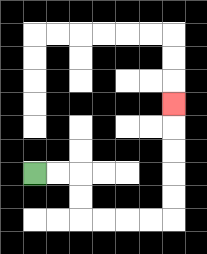{'start': '[1, 7]', 'end': '[7, 4]', 'path_directions': 'R,R,D,D,R,R,R,R,U,U,U,U,U', 'path_coordinates': '[[1, 7], [2, 7], [3, 7], [3, 8], [3, 9], [4, 9], [5, 9], [6, 9], [7, 9], [7, 8], [7, 7], [7, 6], [7, 5], [7, 4]]'}